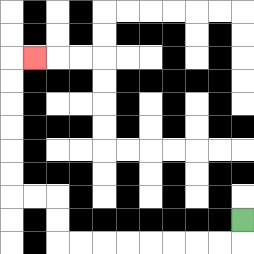{'start': '[10, 9]', 'end': '[1, 2]', 'path_directions': 'D,L,L,L,L,L,L,L,L,U,U,L,L,U,U,U,U,U,U,R', 'path_coordinates': '[[10, 9], [10, 10], [9, 10], [8, 10], [7, 10], [6, 10], [5, 10], [4, 10], [3, 10], [2, 10], [2, 9], [2, 8], [1, 8], [0, 8], [0, 7], [0, 6], [0, 5], [0, 4], [0, 3], [0, 2], [1, 2]]'}